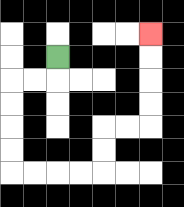{'start': '[2, 2]', 'end': '[6, 1]', 'path_directions': 'D,L,L,D,D,D,D,R,R,R,R,U,U,R,R,U,U,U,U', 'path_coordinates': '[[2, 2], [2, 3], [1, 3], [0, 3], [0, 4], [0, 5], [0, 6], [0, 7], [1, 7], [2, 7], [3, 7], [4, 7], [4, 6], [4, 5], [5, 5], [6, 5], [6, 4], [6, 3], [6, 2], [6, 1]]'}